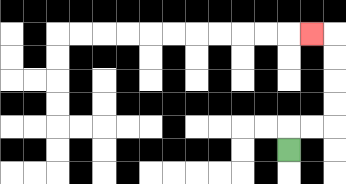{'start': '[12, 6]', 'end': '[13, 1]', 'path_directions': 'U,R,R,U,U,U,U,L', 'path_coordinates': '[[12, 6], [12, 5], [13, 5], [14, 5], [14, 4], [14, 3], [14, 2], [14, 1], [13, 1]]'}